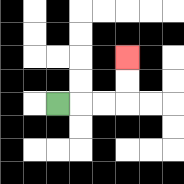{'start': '[2, 4]', 'end': '[5, 2]', 'path_directions': 'R,R,R,U,U', 'path_coordinates': '[[2, 4], [3, 4], [4, 4], [5, 4], [5, 3], [5, 2]]'}